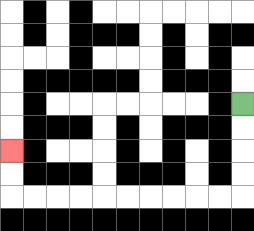{'start': '[10, 4]', 'end': '[0, 6]', 'path_directions': 'D,D,D,D,L,L,L,L,L,L,L,L,L,L,U,U', 'path_coordinates': '[[10, 4], [10, 5], [10, 6], [10, 7], [10, 8], [9, 8], [8, 8], [7, 8], [6, 8], [5, 8], [4, 8], [3, 8], [2, 8], [1, 8], [0, 8], [0, 7], [0, 6]]'}